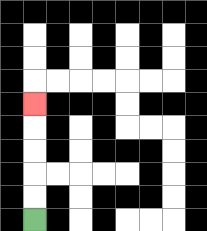{'start': '[1, 9]', 'end': '[1, 4]', 'path_directions': 'U,U,U,U,U', 'path_coordinates': '[[1, 9], [1, 8], [1, 7], [1, 6], [1, 5], [1, 4]]'}